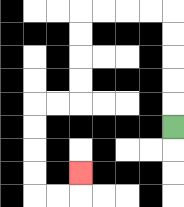{'start': '[7, 5]', 'end': '[3, 7]', 'path_directions': 'U,U,U,U,U,L,L,L,L,D,D,D,D,L,L,D,D,D,D,R,R,U', 'path_coordinates': '[[7, 5], [7, 4], [7, 3], [7, 2], [7, 1], [7, 0], [6, 0], [5, 0], [4, 0], [3, 0], [3, 1], [3, 2], [3, 3], [3, 4], [2, 4], [1, 4], [1, 5], [1, 6], [1, 7], [1, 8], [2, 8], [3, 8], [3, 7]]'}